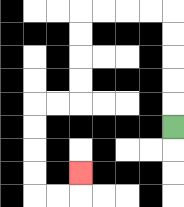{'start': '[7, 5]', 'end': '[3, 7]', 'path_directions': 'U,U,U,U,U,L,L,L,L,D,D,D,D,L,L,D,D,D,D,R,R,U', 'path_coordinates': '[[7, 5], [7, 4], [7, 3], [7, 2], [7, 1], [7, 0], [6, 0], [5, 0], [4, 0], [3, 0], [3, 1], [3, 2], [3, 3], [3, 4], [2, 4], [1, 4], [1, 5], [1, 6], [1, 7], [1, 8], [2, 8], [3, 8], [3, 7]]'}